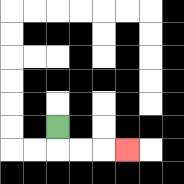{'start': '[2, 5]', 'end': '[5, 6]', 'path_directions': 'D,R,R,R', 'path_coordinates': '[[2, 5], [2, 6], [3, 6], [4, 6], [5, 6]]'}